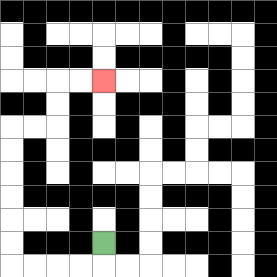{'start': '[4, 10]', 'end': '[4, 3]', 'path_directions': 'D,L,L,L,L,U,U,U,U,U,U,R,R,U,U,R,R', 'path_coordinates': '[[4, 10], [4, 11], [3, 11], [2, 11], [1, 11], [0, 11], [0, 10], [0, 9], [0, 8], [0, 7], [0, 6], [0, 5], [1, 5], [2, 5], [2, 4], [2, 3], [3, 3], [4, 3]]'}